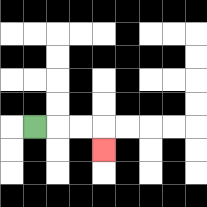{'start': '[1, 5]', 'end': '[4, 6]', 'path_directions': 'R,R,R,D', 'path_coordinates': '[[1, 5], [2, 5], [3, 5], [4, 5], [4, 6]]'}